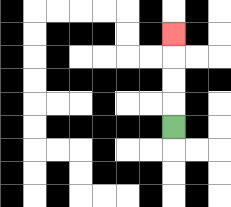{'start': '[7, 5]', 'end': '[7, 1]', 'path_directions': 'U,U,U,U', 'path_coordinates': '[[7, 5], [7, 4], [7, 3], [7, 2], [7, 1]]'}